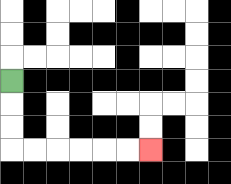{'start': '[0, 3]', 'end': '[6, 6]', 'path_directions': 'D,D,D,R,R,R,R,R,R', 'path_coordinates': '[[0, 3], [0, 4], [0, 5], [0, 6], [1, 6], [2, 6], [3, 6], [4, 6], [5, 6], [6, 6]]'}